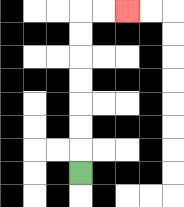{'start': '[3, 7]', 'end': '[5, 0]', 'path_directions': 'U,U,U,U,U,U,U,R,R', 'path_coordinates': '[[3, 7], [3, 6], [3, 5], [3, 4], [3, 3], [3, 2], [3, 1], [3, 0], [4, 0], [5, 0]]'}